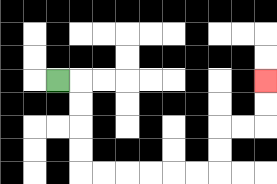{'start': '[2, 3]', 'end': '[11, 3]', 'path_directions': 'R,D,D,D,D,R,R,R,R,R,R,U,U,R,R,U,U', 'path_coordinates': '[[2, 3], [3, 3], [3, 4], [3, 5], [3, 6], [3, 7], [4, 7], [5, 7], [6, 7], [7, 7], [8, 7], [9, 7], [9, 6], [9, 5], [10, 5], [11, 5], [11, 4], [11, 3]]'}